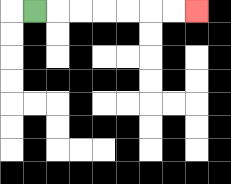{'start': '[1, 0]', 'end': '[8, 0]', 'path_directions': 'R,R,R,R,R,R,R', 'path_coordinates': '[[1, 0], [2, 0], [3, 0], [4, 0], [5, 0], [6, 0], [7, 0], [8, 0]]'}